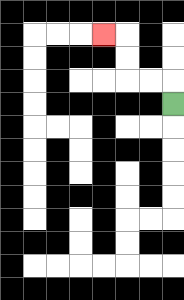{'start': '[7, 4]', 'end': '[4, 1]', 'path_directions': 'U,L,L,U,U,L', 'path_coordinates': '[[7, 4], [7, 3], [6, 3], [5, 3], [5, 2], [5, 1], [4, 1]]'}